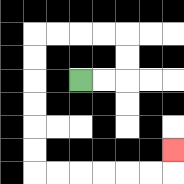{'start': '[3, 3]', 'end': '[7, 6]', 'path_directions': 'R,R,U,U,L,L,L,L,D,D,D,D,D,D,R,R,R,R,R,R,U', 'path_coordinates': '[[3, 3], [4, 3], [5, 3], [5, 2], [5, 1], [4, 1], [3, 1], [2, 1], [1, 1], [1, 2], [1, 3], [1, 4], [1, 5], [1, 6], [1, 7], [2, 7], [3, 7], [4, 7], [5, 7], [6, 7], [7, 7], [7, 6]]'}